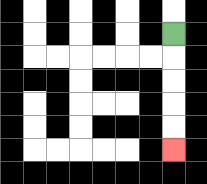{'start': '[7, 1]', 'end': '[7, 6]', 'path_directions': 'D,D,D,D,D', 'path_coordinates': '[[7, 1], [7, 2], [7, 3], [7, 4], [7, 5], [7, 6]]'}